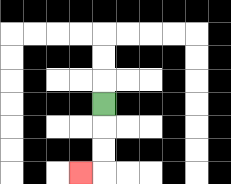{'start': '[4, 4]', 'end': '[3, 7]', 'path_directions': 'D,D,D,L', 'path_coordinates': '[[4, 4], [4, 5], [4, 6], [4, 7], [3, 7]]'}